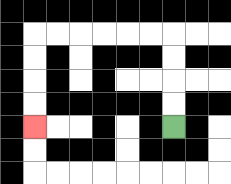{'start': '[7, 5]', 'end': '[1, 5]', 'path_directions': 'U,U,U,U,L,L,L,L,L,L,D,D,D,D', 'path_coordinates': '[[7, 5], [7, 4], [7, 3], [7, 2], [7, 1], [6, 1], [5, 1], [4, 1], [3, 1], [2, 1], [1, 1], [1, 2], [1, 3], [1, 4], [1, 5]]'}